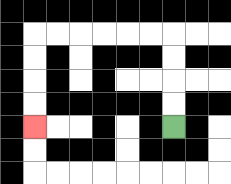{'start': '[7, 5]', 'end': '[1, 5]', 'path_directions': 'U,U,U,U,L,L,L,L,L,L,D,D,D,D', 'path_coordinates': '[[7, 5], [7, 4], [7, 3], [7, 2], [7, 1], [6, 1], [5, 1], [4, 1], [3, 1], [2, 1], [1, 1], [1, 2], [1, 3], [1, 4], [1, 5]]'}